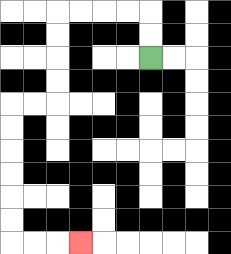{'start': '[6, 2]', 'end': '[3, 10]', 'path_directions': 'U,U,L,L,L,L,D,D,D,D,L,L,D,D,D,D,D,D,R,R,R', 'path_coordinates': '[[6, 2], [6, 1], [6, 0], [5, 0], [4, 0], [3, 0], [2, 0], [2, 1], [2, 2], [2, 3], [2, 4], [1, 4], [0, 4], [0, 5], [0, 6], [0, 7], [0, 8], [0, 9], [0, 10], [1, 10], [2, 10], [3, 10]]'}